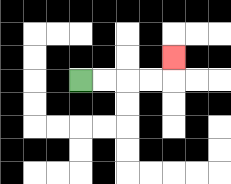{'start': '[3, 3]', 'end': '[7, 2]', 'path_directions': 'R,R,R,R,U', 'path_coordinates': '[[3, 3], [4, 3], [5, 3], [6, 3], [7, 3], [7, 2]]'}